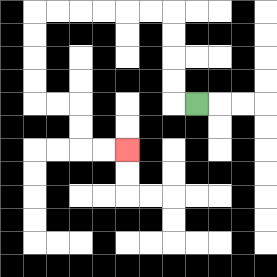{'start': '[8, 4]', 'end': '[5, 6]', 'path_directions': 'L,U,U,U,U,L,L,L,L,L,L,D,D,D,D,R,R,D,D,R,R', 'path_coordinates': '[[8, 4], [7, 4], [7, 3], [7, 2], [7, 1], [7, 0], [6, 0], [5, 0], [4, 0], [3, 0], [2, 0], [1, 0], [1, 1], [1, 2], [1, 3], [1, 4], [2, 4], [3, 4], [3, 5], [3, 6], [4, 6], [5, 6]]'}